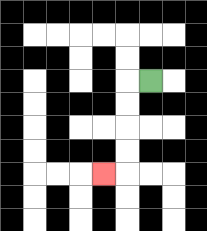{'start': '[6, 3]', 'end': '[4, 7]', 'path_directions': 'L,D,D,D,D,L', 'path_coordinates': '[[6, 3], [5, 3], [5, 4], [5, 5], [5, 6], [5, 7], [4, 7]]'}